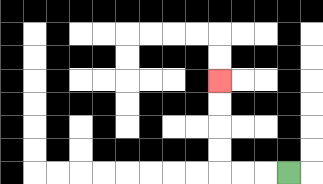{'start': '[12, 7]', 'end': '[9, 3]', 'path_directions': 'L,L,L,U,U,U,U', 'path_coordinates': '[[12, 7], [11, 7], [10, 7], [9, 7], [9, 6], [9, 5], [9, 4], [9, 3]]'}